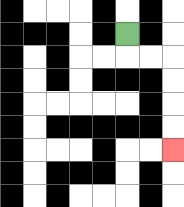{'start': '[5, 1]', 'end': '[7, 6]', 'path_directions': 'D,R,R,D,D,D,D', 'path_coordinates': '[[5, 1], [5, 2], [6, 2], [7, 2], [7, 3], [7, 4], [7, 5], [7, 6]]'}